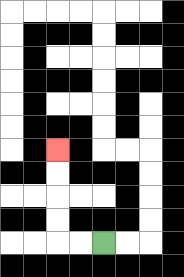{'start': '[4, 10]', 'end': '[2, 6]', 'path_directions': 'L,L,U,U,U,U', 'path_coordinates': '[[4, 10], [3, 10], [2, 10], [2, 9], [2, 8], [2, 7], [2, 6]]'}